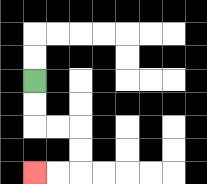{'start': '[1, 3]', 'end': '[1, 7]', 'path_directions': 'D,D,R,R,D,D,L,L', 'path_coordinates': '[[1, 3], [1, 4], [1, 5], [2, 5], [3, 5], [3, 6], [3, 7], [2, 7], [1, 7]]'}